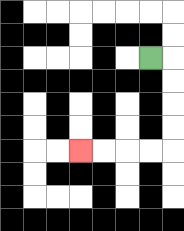{'start': '[6, 2]', 'end': '[3, 6]', 'path_directions': 'R,D,D,D,D,L,L,L,L', 'path_coordinates': '[[6, 2], [7, 2], [7, 3], [7, 4], [7, 5], [7, 6], [6, 6], [5, 6], [4, 6], [3, 6]]'}